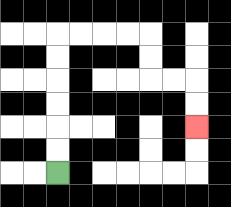{'start': '[2, 7]', 'end': '[8, 5]', 'path_directions': 'U,U,U,U,U,U,R,R,R,R,D,D,R,R,D,D', 'path_coordinates': '[[2, 7], [2, 6], [2, 5], [2, 4], [2, 3], [2, 2], [2, 1], [3, 1], [4, 1], [5, 1], [6, 1], [6, 2], [6, 3], [7, 3], [8, 3], [8, 4], [8, 5]]'}